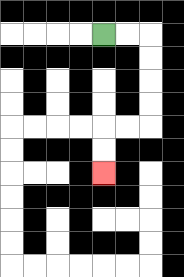{'start': '[4, 1]', 'end': '[4, 7]', 'path_directions': 'R,R,D,D,D,D,L,L,D,D', 'path_coordinates': '[[4, 1], [5, 1], [6, 1], [6, 2], [6, 3], [6, 4], [6, 5], [5, 5], [4, 5], [4, 6], [4, 7]]'}